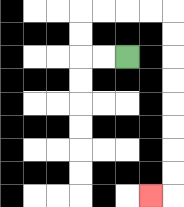{'start': '[5, 2]', 'end': '[6, 8]', 'path_directions': 'L,L,U,U,R,R,R,R,D,D,D,D,D,D,D,D,L', 'path_coordinates': '[[5, 2], [4, 2], [3, 2], [3, 1], [3, 0], [4, 0], [5, 0], [6, 0], [7, 0], [7, 1], [7, 2], [7, 3], [7, 4], [7, 5], [7, 6], [7, 7], [7, 8], [6, 8]]'}